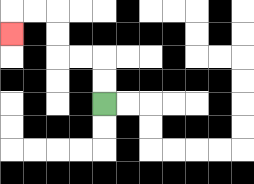{'start': '[4, 4]', 'end': '[0, 1]', 'path_directions': 'U,U,L,L,U,U,L,L,D', 'path_coordinates': '[[4, 4], [4, 3], [4, 2], [3, 2], [2, 2], [2, 1], [2, 0], [1, 0], [0, 0], [0, 1]]'}